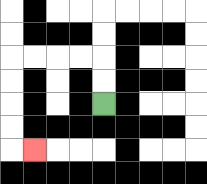{'start': '[4, 4]', 'end': '[1, 6]', 'path_directions': 'U,U,L,L,L,L,D,D,D,D,R', 'path_coordinates': '[[4, 4], [4, 3], [4, 2], [3, 2], [2, 2], [1, 2], [0, 2], [0, 3], [0, 4], [0, 5], [0, 6], [1, 6]]'}